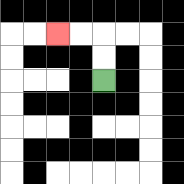{'start': '[4, 3]', 'end': '[2, 1]', 'path_directions': 'U,U,L,L', 'path_coordinates': '[[4, 3], [4, 2], [4, 1], [3, 1], [2, 1]]'}